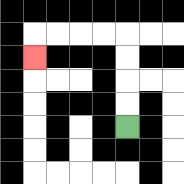{'start': '[5, 5]', 'end': '[1, 2]', 'path_directions': 'U,U,U,U,L,L,L,L,D', 'path_coordinates': '[[5, 5], [5, 4], [5, 3], [5, 2], [5, 1], [4, 1], [3, 1], [2, 1], [1, 1], [1, 2]]'}